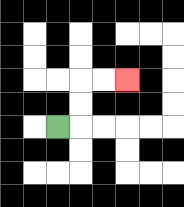{'start': '[2, 5]', 'end': '[5, 3]', 'path_directions': 'R,U,U,R,R', 'path_coordinates': '[[2, 5], [3, 5], [3, 4], [3, 3], [4, 3], [5, 3]]'}